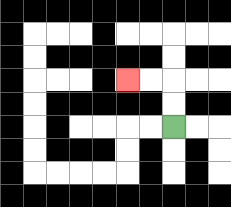{'start': '[7, 5]', 'end': '[5, 3]', 'path_directions': 'U,U,L,L', 'path_coordinates': '[[7, 5], [7, 4], [7, 3], [6, 3], [5, 3]]'}